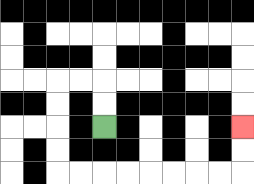{'start': '[4, 5]', 'end': '[10, 5]', 'path_directions': 'U,U,L,L,D,D,D,D,R,R,R,R,R,R,R,R,U,U', 'path_coordinates': '[[4, 5], [4, 4], [4, 3], [3, 3], [2, 3], [2, 4], [2, 5], [2, 6], [2, 7], [3, 7], [4, 7], [5, 7], [6, 7], [7, 7], [8, 7], [9, 7], [10, 7], [10, 6], [10, 5]]'}